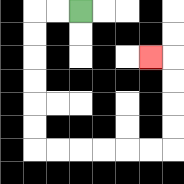{'start': '[3, 0]', 'end': '[6, 2]', 'path_directions': 'L,L,D,D,D,D,D,D,R,R,R,R,R,R,U,U,U,U,L', 'path_coordinates': '[[3, 0], [2, 0], [1, 0], [1, 1], [1, 2], [1, 3], [1, 4], [1, 5], [1, 6], [2, 6], [3, 6], [4, 6], [5, 6], [6, 6], [7, 6], [7, 5], [7, 4], [7, 3], [7, 2], [6, 2]]'}